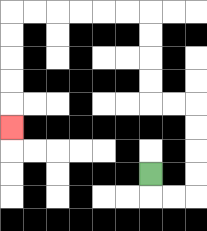{'start': '[6, 7]', 'end': '[0, 5]', 'path_directions': 'D,R,R,U,U,U,U,L,L,U,U,U,U,L,L,L,L,L,L,D,D,D,D,D', 'path_coordinates': '[[6, 7], [6, 8], [7, 8], [8, 8], [8, 7], [8, 6], [8, 5], [8, 4], [7, 4], [6, 4], [6, 3], [6, 2], [6, 1], [6, 0], [5, 0], [4, 0], [3, 0], [2, 0], [1, 0], [0, 0], [0, 1], [0, 2], [0, 3], [0, 4], [0, 5]]'}